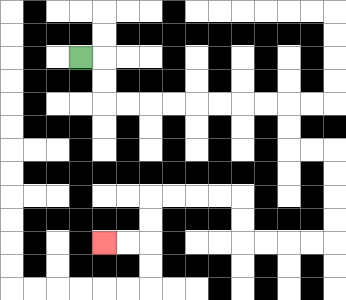{'start': '[3, 2]', 'end': '[4, 10]', 'path_directions': 'R,D,D,R,R,R,R,R,R,R,R,D,D,R,R,D,D,D,D,L,L,L,L,U,U,L,L,L,L,D,D,L,L', 'path_coordinates': '[[3, 2], [4, 2], [4, 3], [4, 4], [5, 4], [6, 4], [7, 4], [8, 4], [9, 4], [10, 4], [11, 4], [12, 4], [12, 5], [12, 6], [13, 6], [14, 6], [14, 7], [14, 8], [14, 9], [14, 10], [13, 10], [12, 10], [11, 10], [10, 10], [10, 9], [10, 8], [9, 8], [8, 8], [7, 8], [6, 8], [6, 9], [6, 10], [5, 10], [4, 10]]'}